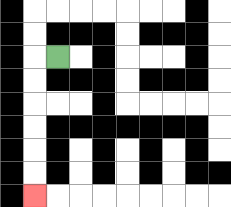{'start': '[2, 2]', 'end': '[1, 8]', 'path_directions': 'L,D,D,D,D,D,D', 'path_coordinates': '[[2, 2], [1, 2], [1, 3], [1, 4], [1, 5], [1, 6], [1, 7], [1, 8]]'}